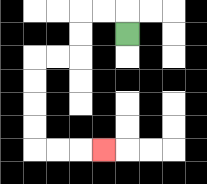{'start': '[5, 1]', 'end': '[4, 6]', 'path_directions': 'U,L,L,D,D,L,L,D,D,D,D,R,R,R', 'path_coordinates': '[[5, 1], [5, 0], [4, 0], [3, 0], [3, 1], [3, 2], [2, 2], [1, 2], [1, 3], [1, 4], [1, 5], [1, 6], [2, 6], [3, 6], [4, 6]]'}